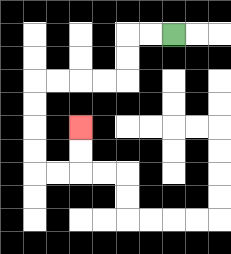{'start': '[7, 1]', 'end': '[3, 5]', 'path_directions': 'L,L,D,D,L,L,L,L,D,D,D,D,R,R,U,U', 'path_coordinates': '[[7, 1], [6, 1], [5, 1], [5, 2], [5, 3], [4, 3], [3, 3], [2, 3], [1, 3], [1, 4], [1, 5], [1, 6], [1, 7], [2, 7], [3, 7], [3, 6], [3, 5]]'}